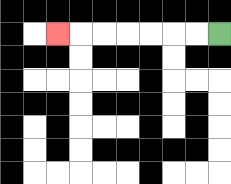{'start': '[9, 1]', 'end': '[2, 1]', 'path_directions': 'L,L,L,L,L,L,L', 'path_coordinates': '[[9, 1], [8, 1], [7, 1], [6, 1], [5, 1], [4, 1], [3, 1], [2, 1]]'}